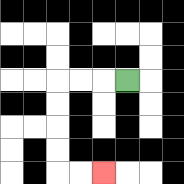{'start': '[5, 3]', 'end': '[4, 7]', 'path_directions': 'L,L,L,D,D,D,D,R,R', 'path_coordinates': '[[5, 3], [4, 3], [3, 3], [2, 3], [2, 4], [2, 5], [2, 6], [2, 7], [3, 7], [4, 7]]'}